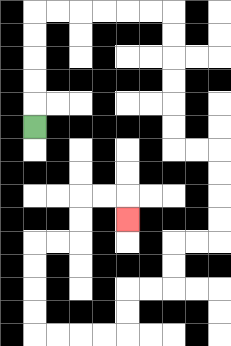{'start': '[1, 5]', 'end': '[5, 9]', 'path_directions': 'U,U,U,U,U,R,R,R,R,R,R,D,D,D,D,D,D,R,R,D,D,D,D,L,L,D,D,L,L,D,D,L,L,L,L,U,U,U,U,R,R,U,U,R,R,D', 'path_coordinates': '[[1, 5], [1, 4], [1, 3], [1, 2], [1, 1], [1, 0], [2, 0], [3, 0], [4, 0], [5, 0], [6, 0], [7, 0], [7, 1], [7, 2], [7, 3], [7, 4], [7, 5], [7, 6], [8, 6], [9, 6], [9, 7], [9, 8], [9, 9], [9, 10], [8, 10], [7, 10], [7, 11], [7, 12], [6, 12], [5, 12], [5, 13], [5, 14], [4, 14], [3, 14], [2, 14], [1, 14], [1, 13], [1, 12], [1, 11], [1, 10], [2, 10], [3, 10], [3, 9], [3, 8], [4, 8], [5, 8], [5, 9]]'}